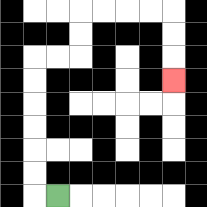{'start': '[2, 8]', 'end': '[7, 3]', 'path_directions': 'L,U,U,U,U,U,U,R,R,U,U,R,R,R,R,D,D,D', 'path_coordinates': '[[2, 8], [1, 8], [1, 7], [1, 6], [1, 5], [1, 4], [1, 3], [1, 2], [2, 2], [3, 2], [3, 1], [3, 0], [4, 0], [5, 0], [6, 0], [7, 0], [7, 1], [7, 2], [7, 3]]'}